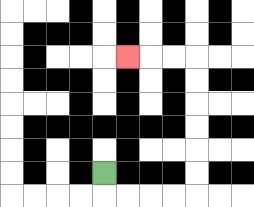{'start': '[4, 7]', 'end': '[5, 2]', 'path_directions': 'D,R,R,R,R,U,U,U,U,U,U,L,L,L', 'path_coordinates': '[[4, 7], [4, 8], [5, 8], [6, 8], [7, 8], [8, 8], [8, 7], [8, 6], [8, 5], [8, 4], [8, 3], [8, 2], [7, 2], [6, 2], [5, 2]]'}